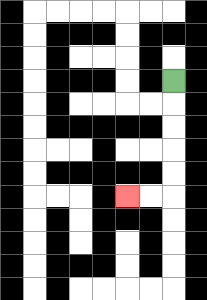{'start': '[7, 3]', 'end': '[5, 8]', 'path_directions': 'D,D,D,D,D,L,L', 'path_coordinates': '[[7, 3], [7, 4], [7, 5], [7, 6], [7, 7], [7, 8], [6, 8], [5, 8]]'}